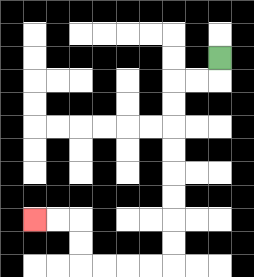{'start': '[9, 2]', 'end': '[1, 9]', 'path_directions': 'D,L,L,D,D,D,D,D,D,D,D,L,L,L,L,U,U,L,L', 'path_coordinates': '[[9, 2], [9, 3], [8, 3], [7, 3], [7, 4], [7, 5], [7, 6], [7, 7], [7, 8], [7, 9], [7, 10], [7, 11], [6, 11], [5, 11], [4, 11], [3, 11], [3, 10], [3, 9], [2, 9], [1, 9]]'}